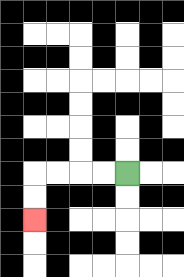{'start': '[5, 7]', 'end': '[1, 9]', 'path_directions': 'L,L,L,L,D,D', 'path_coordinates': '[[5, 7], [4, 7], [3, 7], [2, 7], [1, 7], [1, 8], [1, 9]]'}